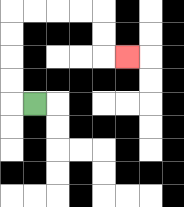{'start': '[1, 4]', 'end': '[5, 2]', 'path_directions': 'L,U,U,U,U,R,R,R,R,D,D,R', 'path_coordinates': '[[1, 4], [0, 4], [0, 3], [0, 2], [0, 1], [0, 0], [1, 0], [2, 0], [3, 0], [4, 0], [4, 1], [4, 2], [5, 2]]'}